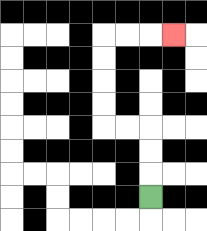{'start': '[6, 8]', 'end': '[7, 1]', 'path_directions': 'U,U,U,L,L,U,U,U,U,R,R,R', 'path_coordinates': '[[6, 8], [6, 7], [6, 6], [6, 5], [5, 5], [4, 5], [4, 4], [4, 3], [4, 2], [4, 1], [5, 1], [6, 1], [7, 1]]'}